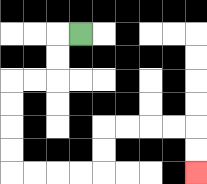{'start': '[3, 1]', 'end': '[8, 7]', 'path_directions': 'L,D,D,L,L,D,D,D,D,R,R,R,R,U,U,R,R,R,R,D,D', 'path_coordinates': '[[3, 1], [2, 1], [2, 2], [2, 3], [1, 3], [0, 3], [0, 4], [0, 5], [0, 6], [0, 7], [1, 7], [2, 7], [3, 7], [4, 7], [4, 6], [4, 5], [5, 5], [6, 5], [7, 5], [8, 5], [8, 6], [8, 7]]'}